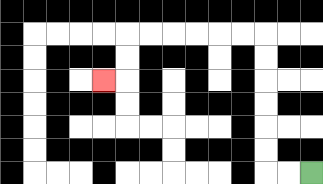{'start': '[13, 7]', 'end': '[4, 3]', 'path_directions': 'L,L,U,U,U,U,U,U,L,L,L,L,L,L,D,D,L', 'path_coordinates': '[[13, 7], [12, 7], [11, 7], [11, 6], [11, 5], [11, 4], [11, 3], [11, 2], [11, 1], [10, 1], [9, 1], [8, 1], [7, 1], [6, 1], [5, 1], [5, 2], [5, 3], [4, 3]]'}